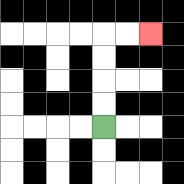{'start': '[4, 5]', 'end': '[6, 1]', 'path_directions': 'U,U,U,U,R,R', 'path_coordinates': '[[4, 5], [4, 4], [4, 3], [4, 2], [4, 1], [5, 1], [6, 1]]'}